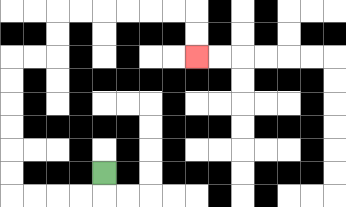{'start': '[4, 7]', 'end': '[8, 2]', 'path_directions': 'D,L,L,L,L,U,U,U,U,U,U,R,R,U,U,R,R,R,R,R,R,D,D', 'path_coordinates': '[[4, 7], [4, 8], [3, 8], [2, 8], [1, 8], [0, 8], [0, 7], [0, 6], [0, 5], [0, 4], [0, 3], [0, 2], [1, 2], [2, 2], [2, 1], [2, 0], [3, 0], [4, 0], [5, 0], [6, 0], [7, 0], [8, 0], [8, 1], [8, 2]]'}